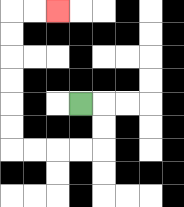{'start': '[3, 4]', 'end': '[2, 0]', 'path_directions': 'R,D,D,L,L,L,L,U,U,U,U,U,U,R,R', 'path_coordinates': '[[3, 4], [4, 4], [4, 5], [4, 6], [3, 6], [2, 6], [1, 6], [0, 6], [0, 5], [0, 4], [0, 3], [0, 2], [0, 1], [0, 0], [1, 0], [2, 0]]'}